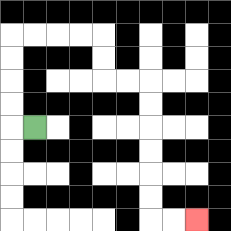{'start': '[1, 5]', 'end': '[8, 9]', 'path_directions': 'L,U,U,U,U,R,R,R,R,D,D,R,R,D,D,D,D,D,D,R,R', 'path_coordinates': '[[1, 5], [0, 5], [0, 4], [0, 3], [0, 2], [0, 1], [1, 1], [2, 1], [3, 1], [4, 1], [4, 2], [4, 3], [5, 3], [6, 3], [6, 4], [6, 5], [6, 6], [6, 7], [6, 8], [6, 9], [7, 9], [8, 9]]'}